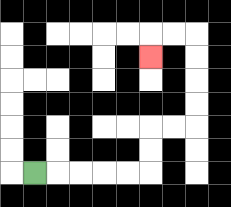{'start': '[1, 7]', 'end': '[6, 2]', 'path_directions': 'R,R,R,R,R,U,U,R,R,U,U,U,U,L,L,D', 'path_coordinates': '[[1, 7], [2, 7], [3, 7], [4, 7], [5, 7], [6, 7], [6, 6], [6, 5], [7, 5], [8, 5], [8, 4], [8, 3], [8, 2], [8, 1], [7, 1], [6, 1], [6, 2]]'}